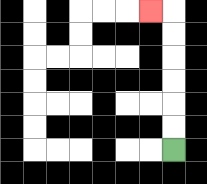{'start': '[7, 6]', 'end': '[6, 0]', 'path_directions': 'U,U,U,U,U,U,L', 'path_coordinates': '[[7, 6], [7, 5], [7, 4], [7, 3], [7, 2], [7, 1], [7, 0], [6, 0]]'}